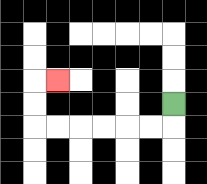{'start': '[7, 4]', 'end': '[2, 3]', 'path_directions': 'D,L,L,L,L,L,L,U,U,R', 'path_coordinates': '[[7, 4], [7, 5], [6, 5], [5, 5], [4, 5], [3, 5], [2, 5], [1, 5], [1, 4], [1, 3], [2, 3]]'}